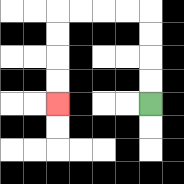{'start': '[6, 4]', 'end': '[2, 4]', 'path_directions': 'U,U,U,U,L,L,L,L,D,D,D,D', 'path_coordinates': '[[6, 4], [6, 3], [6, 2], [6, 1], [6, 0], [5, 0], [4, 0], [3, 0], [2, 0], [2, 1], [2, 2], [2, 3], [2, 4]]'}